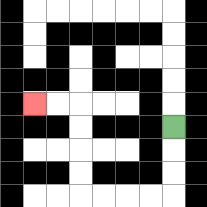{'start': '[7, 5]', 'end': '[1, 4]', 'path_directions': 'D,D,D,L,L,L,L,U,U,U,U,L,L', 'path_coordinates': '[[7, 5], [7, 6], [7, 7], [7, 8], [6, 8], [5, 8], [4, 8], [3, 8], [3, 7], [3, 6], [3, 5], [3, 4], [2, 4], [1, 4]]'}